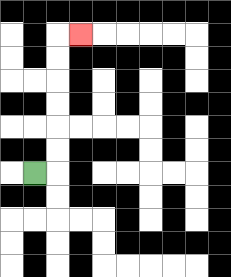{'start': '[1, 7]', 'end': '[3, 1]', 'path_directions': 'R,U,U,U,U,U,U,R', 'path_coordinates': '[[1, 7], [2, 7], [2, 6], [2, 5], [2, 4], [2, 3], [2, 2], [2, 1], [3, 1]]'}